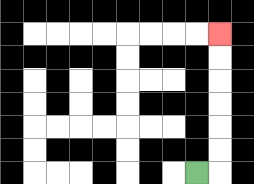{'start': '[8, 7]', 'end': '[9, 1]', 'path_directions': 'R,U,U,U,U,U,U', 'path_coordinates': '[[8, 7], [9, 7], [9, 6], [9, 5], [9, 4], [9, 3], [9, 2], [9, 1]]'}